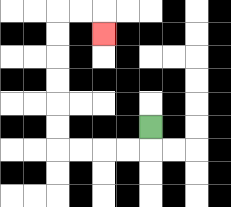{'start': '[6, 5]', 'end': '[4, 1]', 'path_directions': 'D,L,L,L,L,U,U,U,U,U,U,R,R,D', 'path_coordinates': '[[6, 5], [6, 6], [5, 6], [4, 6], [3, 6], [2, 6], [2, 5], [2, 4], [2, 3], [2, 2], [2, 1], [2, 0], [3, 0], [4, 0], [4, 1]]'}